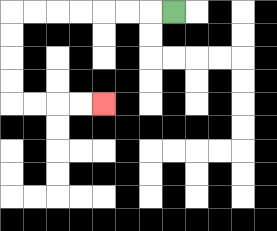{'start': '[7, 0]', 'end': '[4, 4]', 'path_directions': 'L,L,L,L,L,L,L,D,D,D,D,R,R,R,R', 'path_coordinates': '[[7, 0], [6, 0], [5, 0], [4, 0], [3, 0], [2, 0], [1, 0], [0, 0], [0, 1], [0, 2], [0, 3], [0, 4], [1, 4], [2, 4], [3, 4], [4, 4]]'}